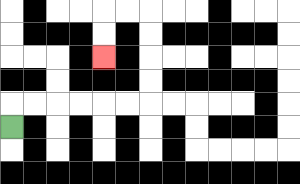{'start': '[0, 5]', 'end': '[4, 2]', 'path_directions': 'U,R,R,R,R,R,R,U,U,U,U,L,L,D,D', 'path_coordinates': '[[0, 5], [0, 4], [1, 4], [2, 4], [3, 4], [4, 4], [5, 4], [6, 4], [6, 3], [6, 2], [6, 1], [6, 0], [5, 0], [4, 0], [4, 1], [4, 2]]'}